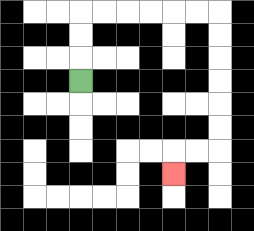{'start': '[3, 3]', 'end': '[7, 7]', 'path_directions': 'U,U,U,R,R,R,R,R,R,D,D,D,D,D,D,L,L,D', 'path_coordinates': '[[3, 3], [3, 2], [3, 1], [3, 0], [4, 0], [5, 0], [6, 0], [7, 0], [8, 0], [9, 0], [9, 1], [9, 2], [9, 3], [9, 4], [9, 5], [9, 6], [8, 6], [7, 6], [7, 7]]'}